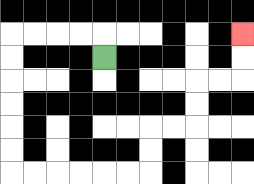{'start': '[4, 2]', 'end': '[10, 1]', 'path_directions': 'U,L,L,L,L,D,D,D,D,D,D,R,R,R,R,R,R,U,U,R,R,U,U,R,R,U,U', 'path_coordinates': '[[4, 2], [4, 1], [3, 1], [2, 1], [1, 1], [0, 1], [0, 2], [0, 3], [0, 4], [0, 5], [0, 6], [0, 7], [1, 7], [2, 7], [3, 7], [4, 7], [5, 7], [6, 7], [6, 6], [6, 5], [7, 5], [8, 5], [8, 4], [8, 3], [9, 3], [10, 3], [10, 2], [10, 1]]'}